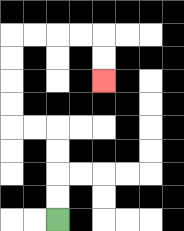{'start': '[2, 9]', 'end': '[4, 3]', 'path_directions': 'U,U,U,U,L,L,U,U,U,U,R,R,R,R,D,D', 'path_coordinates': '[[2, 9], [2, 8], [2, 7], [2, 6], [2, 5], [1, 5], [0, 5], [0, 4], [0, 3], [0, 2], [0, 1], [1, 1], [2, 1], [3, 1], [4, 1], [4, 2], [4, 3]]'}